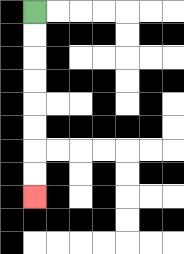{'start': '[1, 0]', 'end': '[1, 8]', 'path_directions': 'D,D,D,D,D,D,D,D', 'path_coordinates': '[[1, 0], [1, 1], [1, 2], [1, 3], [1, 4], [1, 5], [1, 6], [1, 7], [1, 8]]'}